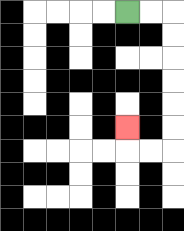{'start': '[5, 0]', 'end': '[5, 5]', 'path_directions': 'R,R,D,D,D,D,D,D,L,L,U', 'path_coordinates': '[[5, 0], [6, 0], [7, 0], [7, 1], [7, 2], [7, 3], [7, 4], [7, 5], [7, 6], [6, 6], [5, 6], [5, 5]]'}